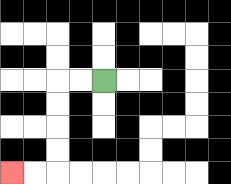{'start': '[4, 3]', 'end': '[0, 7]', 'path_directions': 'L,L,D,D,D,D,L,L', 'path_coordinates': '[[4, 3], [3, 3], [2, 3], [2, 4], [2, 5], [2, 6], [2, 7], [1, 7], [0, 7]]'}